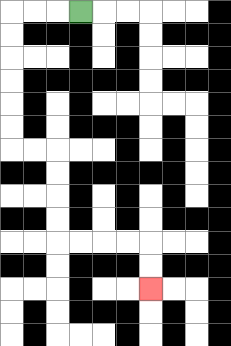{'start': '[3, 0]', 'end': '[6, 12]', 'path_directions': 'L,L,L,D,D,D,D,D,D,R,R,D,D,D,D,R,R,R,R,D,D', 'path_coordinates': '[[3, 0], [2, 0], [1, 0], [0, 0], [0, 1], [0, 2], [0, 3], [0, 4], [0, 5], [0, 6], [1, 6], [2, 6], [2, 7], [2, 8], [2, 9], [2, 10], [3, 10], [4, 10], [5, 10], [6, 10], [6, 11], [6, 12]]'}